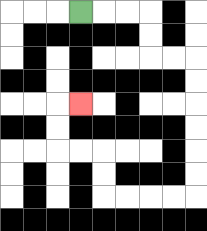{'start': '[3, 0]', 'end': '[3, 4]', 'path_directions': 'R,R,R,D,D,R,R,D,D,D,D,D,D,L,L,L,L,U,U,L,L,U,U,R', 'path_coordinates': '[[3, 0], [4, 0], [5, 0], [6, 0], [6, 1], [6, 2], [7, 2], [8, 2], [8, 3], [8, 4], [8, 5], [8, 6], [8, 7], [8, 8], [7, 8], [6, 8], [5, 8], [4, 8], [4, 7], [4, 6], [3, 6], [2, 6], [2, 5], [2, 4], [3, 4]]'}